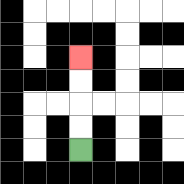{'start': '[3, 6]', 'end': '[3, 2]', 'path_directions': 'U,U,U,U', 'path_coordinates': '[[3, 6], [3, 5], [3, 4], [3, 3], [3, 2]]'}